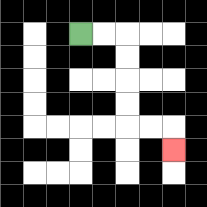{'start': '[3, 1]', 'end': '[7, 6]', 'path_directions': 'R,R,D,D,D,D,R,R,D', 'path_coordinates': '[[3, 1], [4, 1], [5, 1], [5, 2], [5, 3], [5, 4], [5, 5], [6, 5], [7, 5], [7, 6]]'}